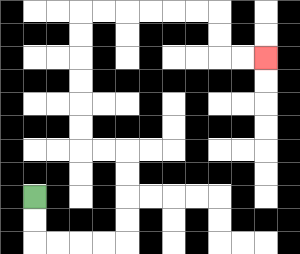{'start': '[1, 8]', 'end': '[11, 2]', 'path_directions': 'D,D,R,R,R,R,U,U,U,U,L,L,U,U,U,U,U,U,R,R,R,R,R,R,D,D,R,R', 'path_coordinates': '[[1, 8], [1, 9], [1, 10], [2, 10], [3, 10], [4, 10], [5, 10], [5, 9], [5, 8], [5, 7], [5, 6], [4, 6], [3, 6], [3, 5], [3, 4], [3, 3], [3, 2], [3, 1], [3, 0], [4, 0], [5, 0], [6, 0], [7, 0], [8, 0], [9, 0], [9, 1], [9, 2], [10, 2], [11, 2]]'}